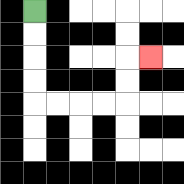{'start': '[1, 0]', 'end': '[6, 2]', 'path_directions': 'D,D,D,D,R,R,R,R,U,U,R', 'path_coordinates': '[[1, 0], [1, 1], [1, 2], [1, 3], [1, 4], [2, 4], [3, 4], [4, 4], [5, 4], [5, 3], [5, 2], [6, 2]]'}